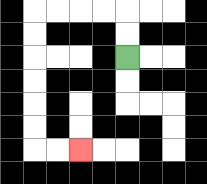{'start': '[5, 2]', 'end': '[3, 6]', 'path_directions': 'U,U,L,L,L,L,D,D,D,D,D,D,R,R', 'path_coordinates': '[[5, 2], [5, 1], [5, 0], [4, 0], [3, 0], [2, 0], [1, 0], [1, 1], [1, 2], [1, 3], [1, 4], [1, 5], [1, 6], [2, 6], [3, 6]]'}